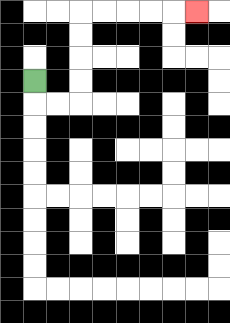{'start': '[1, 3]', 'end': '[8, 0]', 'path_directions': 'D,R,R,U,U,U,U,R,R,R,R,R', 'path_coordinates': '[[1, 3], [1, 4], [2, 4], [3, 4], [3, 3], [3, 2], [3, 1], [3, 0], [4, 0], [5, 0], [6, 0], [7, 0], [8, 0]]'}